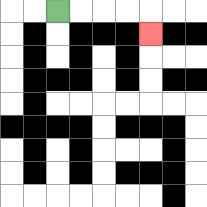{'start': '[2, 0]', 'end': '[6, 1]', 'path_directions': 'R,R,R,R,D', 'path_coordinates': '[[2, 0], [3, 0], [4, 0], [5, 0], [6, 0], [6, 1]]'}